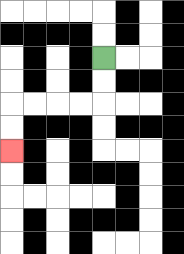{'start': '[4, 2]', 'end': '[0, 6]', 'path_directions': 'D,D,L,L,L,L,D,D', 'path_coordinates': '[[4, 2], [4, 3], [4, 4], [3, 4], [2, 4], [1, 4], [0, 4], [0, 5], [0, 6]]'}